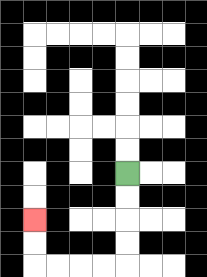{'start': '[5, 7]', 'end': '[1, 9]', 'path_directions': 'D,D,D,D,L,L,L,L,U,U', 'path_coordinates': '[[5, 7], [5, 8], [5, 9], [5, 10], [5, 11], [4, 11], [3, 11], [2, 11], [1, 11], [1, 10], [1, 9]]'}